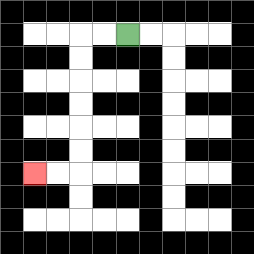{'start': '[5, 1]', 'end': '[1, 7]', 'path_directions': 'L,L,D,D,D,D,D,D,L,L', 'path_coordinates': '[[5, 1], [4, 1], [3, 1], [3, 2], [3, 3], [3, 4], [3, 5], [3, 6], [3, 7], [2, 7], [1, 7]]'}